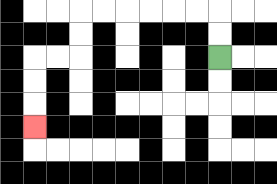{'start': '[9, 2]', 'end': '[1, 5]', 'path_directions': 'U,U,L,L,L,L,L,L,D,D,L,L,D,D,D', 'path_coordinates': '[[9, 2], [9, 1], [9, 0], [8, 0], [7, 0], [6, 0], [5, 0], [4, 0], [3, 0], [3, 1], [3, 2], [2, 2], [1, 2], [1, 3], [1, 4], [1, 5]]'}